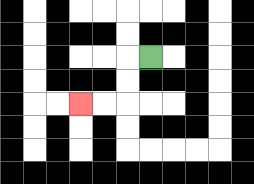{'start': '[6, 2]', 'end': '[3, 4]', 'path_directions': 'L,D,D,L,L', 'path_coordinates': '[[6, 2], [5, 2], [5, 3], [5, 4], [4, 4], [3, 4]]'}